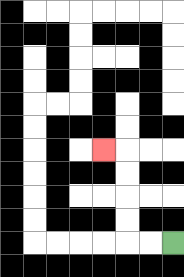{'start': '[7, 10]', 'end': '[4, 6]', 'path_directions': 'L,L,U,U,U,U,L', 'path_coordinates': '[[7, 10], [6, 10], [5, 10], [5, 9], [5, 8], [5, 7], [5, 6], [4, 6]]'}